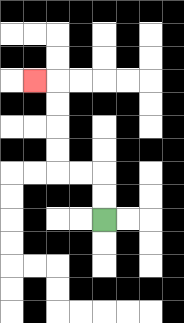{'start': '[4, 9]', 'end': '[1, 3]', 'path_directions': 'U,U,L,L,U,U,U,U,L', 'path_coordinates': '[[4, 9], [4, 8], [4, 7], [3, 7], [2, 7], [2, 6], [2, 5], [2, 4], [2, 3], [1, 3]]'}